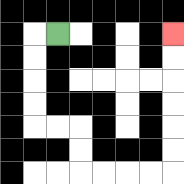{'start': '[2, 1]', 'end': '[7, 1]', 'path_directions': 'L,D,D,D,D,R,R,D,D,R,R,R,R,U,U,U,U,U,U', 'path_coordinates': '[[2, 1], [1, 1], [1, 2], [1, 3], [1, 4], [1, 5], [2, 5], [3, 5], [3, 6], [3, 7], [4, 7], [5, 7], [6, 7], [7, 7], [7, 6], [7, 5], [7, 4], [7, 3], [7, 2], [7, 1]]'}